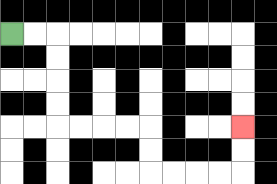{'start': '[0, 1]', 'end': '[10, 5]', 'path_directions': 'R,R,D,D,D,D,R,R,R,R,D,D,R,R,R,R,U,U', 'path_coordinates': '[[0, 1], [1, 1], [2, 1], [2, 2], [2, 3], [2, 4], [2, 5], [3, 5], [4, 5], [5, 5], [6, 5], [6, 6], [6, 7], [7, 7], [8, 7], [9, 7], [10, 7], [10, 6], [10, 5]]'}